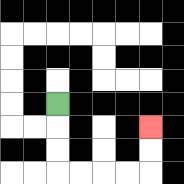{'start': '[2, 4]', 'end': '[6, 5]', 'path_directions': 'D,D,D,R,R,R,R,U,U', 'path_coordinates': '[[2, 4], [2, 5], [2, 6], [2, 7], [3, 7], [4, 7], [5, 7], [6, 7], [6, 6], [6, 5]]'}